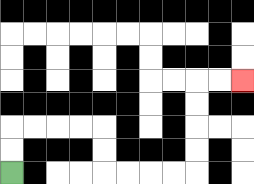{'start': '[0, 7]', 'end': '[10, 3]', 'path_directions': 'U,U,R,R,R,R,D,D,R,R,R,R,U,U,U,U,R,R', 'path_coordinates': '[[0, 7], [0, 6], [0, 5], [1, 5], [2, 5], [3, 5], [4, 5], [4, 6], [4, 7], [5, 7], [6, 7], [7, 7], [8, 7], [8, 6], [8, 5], [8, 4], [8, 3], [9, 3], [10, 3]]'}